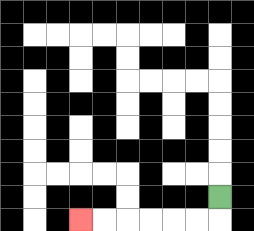{'start': '[9, 8]', 'end': '[3, 9]', 'path_directions': 'D,L,L,L,L,L,L', 'path_coordinates': '[[9, 8], [9, 9], [8, 9], [7, 9], [6, 9], [5, 9], [4, 9], [3, 9]]'}